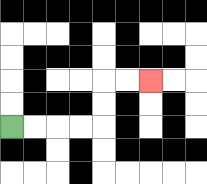{'start': '[0, 5]', 'end': '[6, 3]', 'path_directions': 'R,R,R,R,U,U,R,R', 'path_coordinates': '[[0, 5], [1, 5], [2, 5], [3, 5], [4, 5], [4, 4], [4, 3], [5, 3], [6, 3]]'}